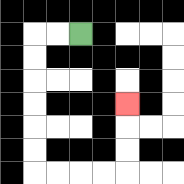{'start': '[3, 1]', 'end': '[5, 4]', 'path_directions': 'L,L,D,D,D,D,D,D,R,R,R,R,U,U,U', 'path_coordinates': '[[3, 1], [2, 1], [1, 1], [1, 2], [1, 3], [1, 4], [1, 5], [1, 6], [1, 7], [2, 7], [3, 7], [4, 7], [5, 7], [5, 6], [5, 5], [5, 4]]'}